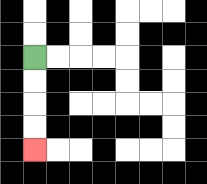{'start': '[1, 2]', 'end': '[1, 6]', 'path_directions': 'D,D,D,D', 'path_coordinates': '[[1, 2], [1, 3], [1, 4], [1, 5], [1, 6]]'}